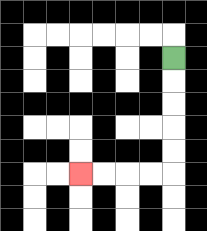{'start': '[7, 2]', 'end': '[3, 7]', 'path_directions': 'D,D,D,D,D,L,L,L,L', 'path_coordinates': '[[7, 2], [7, 3], [7, 4], [7, 5], [7, 6], [7, 7], [6, 7], [5, 7], [4, 7], [3, 7]]'}